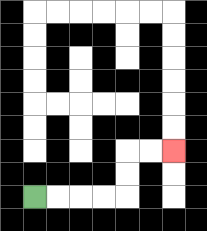{'start': '[1, 8]', 'end': '[7, 6]', 'path_directions': 'R,R,R,R,U,U,R,R', 'path_coordinates': '[[1, 8], [2, 8], [3, 8], [4, 8], [5, 8], [5, 7], [5, 6], [6, 6], [7, 6]]'}